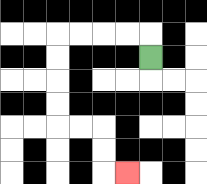{'start': '[6, 2]', 'end': '[5, 7]', 'path_directions': 'U,L,L,L,L,D,D,D,D,R,R,D,D,R', 'path_coordinates': '[[6, 2], [6, 1], [5, 1], [4, 1], [3, 1], [2, 1], [2, 2], [2, 3], [2, 4], [2, 5], [3, 5], [4, 5], [4, 6], [4, 7], [5, 7]]'}